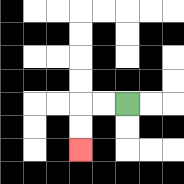{'start': '[5, 4]', 'end': '[3, 6]', 'path_directions': 'L,L,D,D', 'path_coordinates': '[[5, 4], [4, 4], [3, 4], [3, 5], [3, 6]]'}